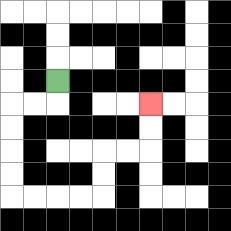{'start': '[2, 3]', 'end': '[6, 4]', 'path_directions': 'D,L,L,D,D,D,D,R,R,R,R,U,U,R,R,U,U', 'path_coordinates': '[[2, 3], [2, 4], [1, 4], [0, 4], [0, 5], [0, 6], [0, 7], [0, 8], [1, 8], [2, 8], [3, 8], [4, 8], [4, 7], [4, 6], [5, 6], [6, 6], [6, 5], [6, 4]]'}